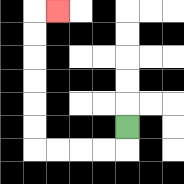{'start': '[5, 5]', 'end': '[2, 0]', 'path_directions': 'D,L,L,L,L,U,U,U,U,U,U,R', 'path_coordinates': '[[5, 5], [5, 6], [4, 6], [3, 6], [2, 6], [1, 6], [1, 5], [1, 4], [1, 3], [1, 2], [1, 1], [1, 0], [2, 0]]'}